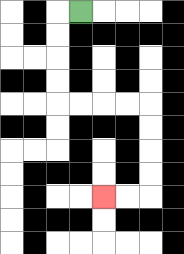{'start': '[3, 0]', 'end': '[4, 8]', 'path_directions': 'L,D,D,D,D,R,R,R,R,D,D,D,D,L,L', 'path_coordinates': '[[3, 0], [2, 0], [2, 1], [2, 2], [2, 3], [2, 4], [3, 4], [4, 4], [5, 4], [6, 4], [6, 5], [6, 6], [6, 7], [6, 8], [5, 8], [4, 8]]'}